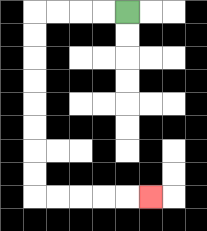{'start': '[5, 0]', 'end': '[6, 8]', 'path_directions': 'L,L,L,L,D,D,D,D,D,D,D,D,R,R,R,R,R', 'path_coordinates': '[[5, 0], [4, 0], [3, 0], [2, 0], [1, 0], [1, 1], [1, 2], [1, 3], [1, 4], [1, 5], [1, 6], [1, 7], [1, 8], [2, 8], [3, 8], [4, 8], [5, 8], [6, 8]]'}